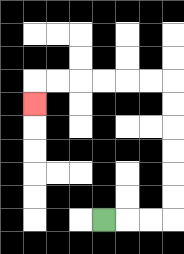{'start': '[4, 9]', 'end': '[1, 4]', 'path_directions': 'R,R,R,U,U,U,U,U,U,L,L,L,L,L,L,D', 'path_coordinates': '[[4, 9], [5, 9], [6, 9], [7, 9], [7, 8], [7, 7], [7, 6], [7, 5], [7, 4], [7, 3], [6, 3], [5, 3], [4, 3], [3, 3], [2, 3], [1, 3], [1, 4]]'}